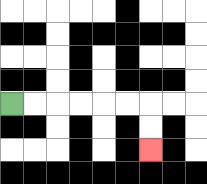{'start': '[0, 4]', 'end': '[6, 6]', 'path_directions': 'R,R,R,R,R,R,D,D', 'path_coordinates': '[[0, 4], [1, 4], [2, 4], [3, 4], [4, 4], [5, 4], [6, 4], [6, 5], [6, 6]]'}